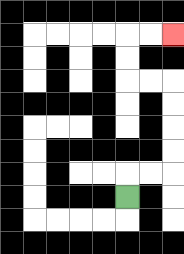{'start': '[5, 8]', 'end': '[7, 1]', 'path_directions': 'U,R,R,U,U,U,U,L,L,U,U,R,R', 'path_coordinates': '[[5, 8], [5, 7], [6, 7], [7, 7], [7, 6], [7, 5], [7, 4], [7, 3], [6, 3], [5, 3], [5, 2], [5, 1], [6, 1], [7, 1]]'}